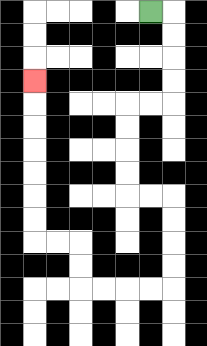{'start': '[6, 0]', 'end': '[1, 3]', 'path_directions': 'R,D,D,D,D,L,L,D,D,D,D,R,R,D,D,D,D,L,L,L,L,U,U,L,L,U,U,U,U,U,U,U', 'path_coordinates': '[[6, 0], [7, 0], [7, 1], [7, 2], [7, 3], [7, 4], [6, 4], [5, 4], [5, 5], [5, 6], [5, 7], [5, 8], [6, 8], [7, 8], [7, 9], [7, 10], [7, 11], [7, 12], [6, 12], [5, 12], [4, 12], [3, 12], [3, 11], [3, 10], [2, 10], [1, 10], [1, 9], [1, 8], [1, 7], [1, 6], [1, 5], [1, 4], [1, 3]]'}